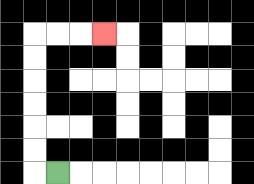{'start': '[2, 7]', 'end': '[4, 1]', 'path_directions': 'L,U,U,U,U,U,U,R,R,R', 'path_coordinates': '[[2, 7], [1, 7], [1, 6], [1, 5], [1, 4], [1, 3], [1, 2], [1, 1], [2, 1], [3, 1], [4, 1]]'}